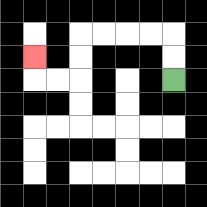{'start': '[7, 3]', 'end': '[1, 2]', 'path_directions': 'U,U,L,L,L,L,D,D,L,L,U', 'path_coordinates': '[[7, 3], [7, 2], [7, 1], [6, 1], [5, 1], [4, 1], [3, 1], [3, 2], [3, 3], [2, 3], [1, 3], [1, 2]]'}